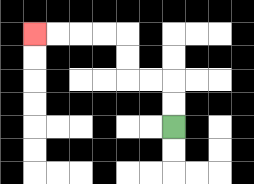{'start': '[7, 5]', 'end': '[1, 1]', 'path_directions': 'U,U,L,L,U,U,L,L,L,L', 'path_coordinates': '[[7, 5], [7, 4], [7, 3], [6, 3], [5, 3], [5, 2], [5, 1], [4, 1], [3, 1], [2, 1], [1, 1]]'}